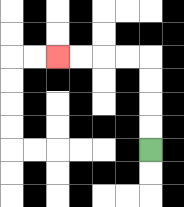{'start': '[6, 6]', 'end': '[2, 2]', 'path_directions': 'U,U,U,U,L,L,L,L', 'path_coordinates': '[[6, 6], [6, 5], [6, 4], [6, 3], [6, 2], [5, 2], [4, 2], [3, 2], [2, 2]]'}